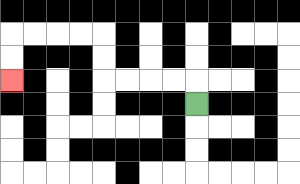{'start': '[8, 4]', 'end': '[0, 3]', 'path_directions': 'U,L,L,L,L,U,U,L,L,L,L,D,D', 'path_coordinates': '[[8, 4], [8, 3], [7, 3], [6, 3], [5, 3], [4, 3], [4, 2], [4, 1], [3, 1], [2, 1], [1, 1], [0, 1], [0, 2], [0, 3]]'}